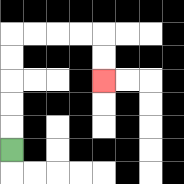{'start': '[0, 6]', 'end': '[4, 3]', 'path_directions': 'U,U,U,U,U,R,R,R,R,D,D', 'path_coordinates': '[[0, 6], [0, 5], [0, 4], [0, 3], [0, 2], [0, 1], [1, 1], [2, 1], [3, 1], [4, 1], [4, 2], [4, 3]]'}